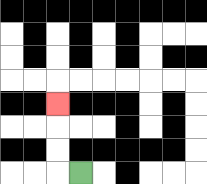{'start': '[3, 7]', 'end': '[2, 4]', 'path_directions': 'L,U,U,U', 'path_coordinates': '[[3, 7], [2, 7], [2, 6], [2, 5], [2, 4]]'}